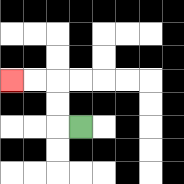{'start': '[3, 5]', 'end': '[0, 3]', 'path_directions': 'L,U,U,L,L', 'path_coordinates': '[[3, 5], [2, 5], [2, 4], [2, 3], [1, 3], [0, 3]]'}